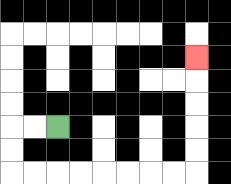{'start': '[2, 5]', 'end': '[8, 2]', 'path_directions': 'L,L,D,D,R,R,R,R,R,R,R,R,U,U,U,U,U', 'path_coordinates': '[[2, 5], [1, 5], [0, 5], [0, 6], [0, 7], [1, 7], [2, 7], [3, 7], [4, 7], [5, 7], [6, 7], [7, 7], [8, 7], [8, 6], [8, 5], [8, 4], [8, 3], [8, 2]]'}